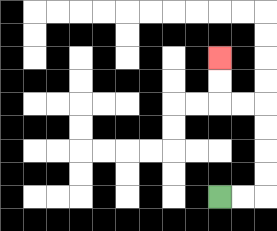{'start': '[9, 8]', 'end': '[9, 2]', 'path_directions': 'R,R,U,U,U,U,L,L,U,U', 'path_coordinates': '[[9, 8], [10, 8], [11, 8], [11, 7], [11, 6], [11, 5], [11, 4], [10, 4], [9, 4], [9, 3], [9, 2]]'}